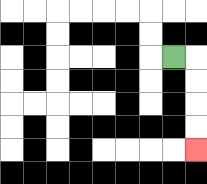{'start': '[7, 2]', 'end': '[8, 6]', 'path_directions': 'R,D,D,D,D', 'path_coordinates': '[[7, 2], [8, 2], [8, 3], [8, 4], [8, 5], [8, 6]]'}